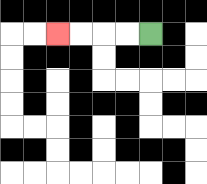{'start': '[6, 1]', 'end': '[2, 1]', 'path_directions': 'L,L,L,L', 'path_coordinates': '[[6, 1], [5, 1], [4, 1], [3, 1], [2, 1]]'}